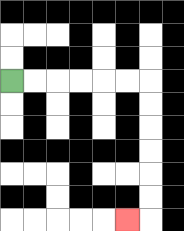{'start': '[0, 3]', 'end': '[5, 9]', 'path_directions': 'R,R,R,R,R,R,D,D,D,D,D,D,L', 'path_coordinates': '[[0, 3], [1, 3], [2, 3], [3, 3], [4, 3], [5, 3], [6, 3], [6, 4], [6, 5], [6, 6], [6, 7], [6, 8], [6, 9], [5, 9]]'}